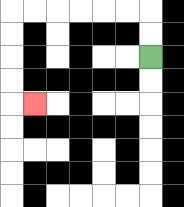{'start': '[6, 2]', 'end': '[1, 4]', 'path_directions': 'U,U,L,L,L,L,L,L,D,D,D,D,R', 'path_coordinates': '[[6, 2], [6, 1], [6, 0], [5, 0], [4, 0], [3, 0], [2, 0], [1, 0], [0, 0], [0, 1], [0, 2], [0, 3], [0, 4], [1, 4]]'}